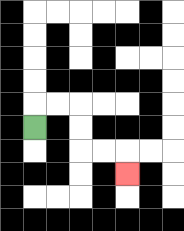{'start': '[1, 5]', 'end': '[5, 7]', 'path_directions': 'U,R,R,D,D,R,R,D', 'path_coordinates': '[[1, 5], [1, 4], [2, 4], [3, 4], [3, 5], [3, 6], [4, 6], [5, 6], [5, 7]]'}